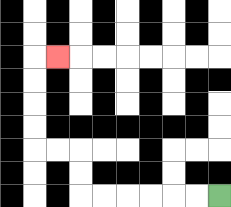{'start': '[9, 8]', 'end': '[2, 2]', 'path_directions': 'L,L,L,L,L,L,U,U,L,L,U,U,U,U,R', 'path_coordinates': '[[9, 8], [8, 8], [7, 8], [6, 8], [5, 8], [4, 8], [3, 8], [3, 7], [3, 6], [2, 6], [1, 6], [1, 5], [1, 4], [1, 3], [1, 2], [2, 2]]'}